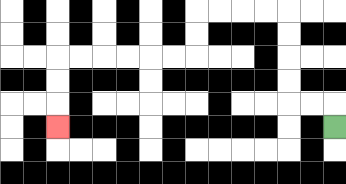{'start': '[14, 5]', 'end': '[2, 5]', 'path_directions': 'U,L,L,U,U,U,U,L,L,L,L,D,D,L,L,L,L,L,L,D,D,D', 'path_coordinates': '[[14, 5], [14, 4], [13, 4], [12, 4], [12, 3], [12, 2], [12, 1], [12, 0], [11, 0], [10, 0], [9, 0], [8, 0], [8, 1], [8, 2], [7, 2], [6, 2], [5, 2], [4, 2], [3, 2], [2, 2], [2, 3], [2, 4], [2, 5]]'}